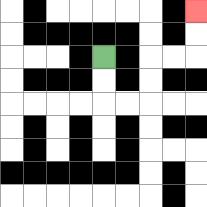{'start': '[4, 2]', 'end': '[8, 0]', 'path_directions': 'D,D,R,R,U,U,R,R,U,U', 'path_coordinates': '[[4, 2], [4, 3], [4, 4], [5, 4], [6, 4], [6, 3], [6, 2], [7, 2], [8, 2], [8, 1], [8, 0]]'}